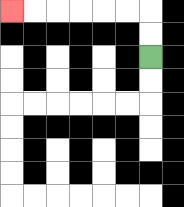{'start': '[6, 2]', 'end': '[0, 0]', 'path_directions': 'U,U,L,L,L,L,L,L', 'path_coordinates': '[[6, 2], [6, 1], [6, 0], [5, 0], [4, 0], [3, 0], [2, 0], [1, 0], [0, 0]]'}